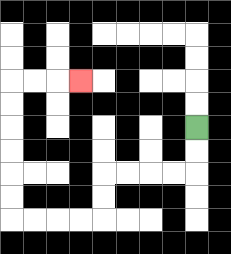{'start': '[8, 5]', 'end': '[3, 3]', 'path_directions': 'D,D,L,L,L,L,D,D,L,L,L,L,U,U,U,U,U,U,R,R,R', 'path_coordinates': '[[8, 5], [8, 6], [8, 7], [7, 7], [6, 7], [5, 7], [4, 7], [4, 8], [4, 9], [3, 9], [2, 9], [1, 9], [0, 9], [0, 8], [0, 7], [0, 6], [0, 5], [0, 4], [0, 3], [1, 3], [2, 3], [3, 3]]'}